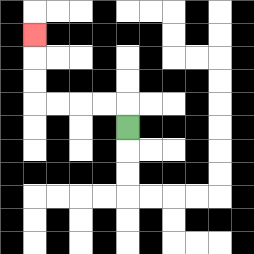{'start': '[5, 5]', 'end': '[1, 1]', 'path_directions': 'U,L,L,L,L,U,U,U', 'path_coordinates': '[[5, 5], [5, 4], [4, 4], [3, 4], [2, 4], [1, 4], [1, 3], [1, 2], [1, 1]]'}